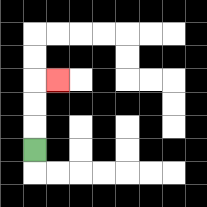{'start': '[1, 6]', 'end': '[2, 3]', 'path_directions': 'U,U,U,R', 'path_coordinates': '[[1, 6], [1, 5], [1, 4], [1, 3], [2, 3]]'}